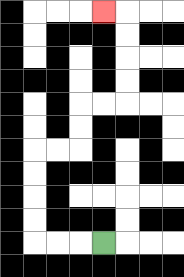{'start': '[4, 10]', 'end': '[4, 0]', 'path_directions': 'L,L,L,U,U,U,U,R,R,U,U,R,R,U,U,U,U,L', 'path_coordinates': '[[4, 10], [3, 10], [2, 10], [1, 10], [1, 9], [1, 8], [1, 7], [1, 6], [2, 6], [3, 6], [3, 5], [3, 4], [4, 4], [5, 4], [5, 3], [5, 2], [5, 1], [5, 0], [4, 0]]'}